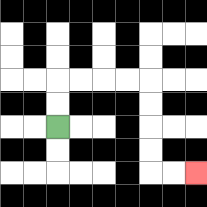{'start': '[2, 5]', 'end': '[8, 7]', 'path_directions': 'U,U,R,R,R,R,D,D,D,D,R,R', 'path_coordinates': '[[2, 5], [2, 4], [2, 3], [3, 3], [4, 3], [5, 3], [6, 3], [6, 4], [6, 5], [6, 6], [6, 7], [7, 7], [8, 7]]'}